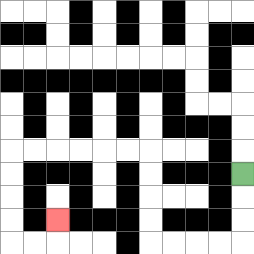{'start': '[10, 7]', 'end': '[2, 9]', 'path_directions': 'D,D,D,L,L,L,L,U,U,U,U,L,L,L,L,L,L,D,D,D,D,R,R,U', 'path_coordinates': '[[10, 7], [10, 8], [10, 9], [10, 10], [9, 10], [8, 10], [7, 10], [6, 10], [6, 9], [6, 8], [6, 7], [6, 6], [5, 6], [4, 6], [3, 6], [2, 6], [1, 6], [0, 6], [0, 7], [0, 8], [0, 9], [0, 10], [1, 10], [2, 10], [2, 9]]'}